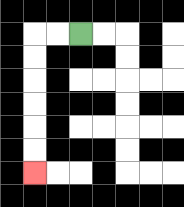{'start': '[3, 1]', 'end': '[1, 7]', 'path_directions': 'L,L,D,D,D,D,D,D', 'path_coordinates': '[[3, 1], [2, 1], [1, 1], [1, 2], [1, 3], [1, 4], [1, 5], [1, 6], [1, 7]]'}